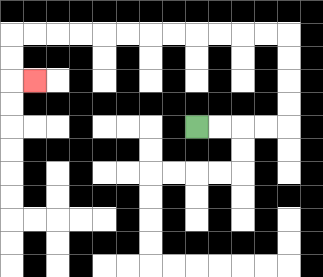{'start': '[8, 5]', 'end': '[1, 3]', 'path_directions': 'R,R,R,R,U,U,U,U,L,L,L,L,L,L,L,L,L,L,L,L,D,D,R', 'path_coordinates': '[[8, 5], [9, 5], [10, 5], [11, 5], [12, 5], [12, 4], [12, 3], [12, 2], [12, 1], [11, 1], [10, 1], [9, 1], [8, 1], [7, 1], [6, 1], [5, 1], [4, 1], [3, 1], [2, 1], [1, 1], [0, 1], [0, 2], [0, 3], [1, 3]]'}